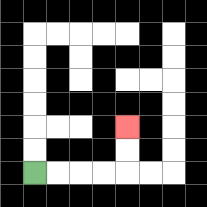{'start': '[1, 7]', 'end': '[5, 5]', 'path_directions': 'R,R,R,R,U,U', 'path_coordinates': '[[1, 7], [2, 7], [3, 7], [4, 7], [5, 7], [5, 6], [5, 5]]'}